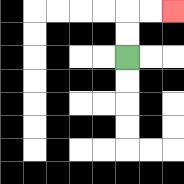{'start': '[5, 2]', 'end': '[7, 0]', 'path_directions': 'U,U,R,R', 'path_coordinates': '[[5, 2], [5, 1], [5, 0], [6, 0], [7, 0]]'}